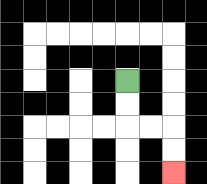{'start': '[5, 3]', 'end': '[7, 7]', 'path_directions': 'D,D,R,R,D,D', 'path_coordinates': '[[5, 3], [5, 4], [5, 5], [6, 5], [7, 5], [7, 6], [7, 7]]'}